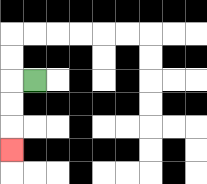{'start': '[1, 3]', 'end': '[0, 6]', 'path_directions': 'L,D,D,D', 'path_coordinates': '[[1, 3], [0, 3], [0, 4], [0, 5], [0, 6]]'}